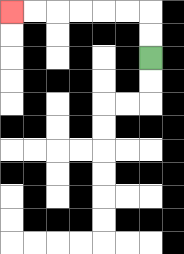{'start': '[6, 2]', 'end': '[0, 0]', 'path_directions': 'U,U,L,L,L,L,L,L', 'path_coordinates': '[[6, 2], [6, 1], [6, 0], [5, 0], [4, 0], [3, 0], [2, 0], [1, 0], [0, 0]]'}